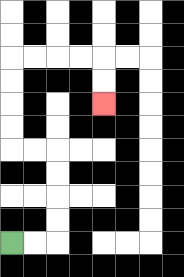{'start': '[0, 10]', 'end': '[4, 4]', 'path_directions': 'R,R,U,U,U,U,L,L,U,U,U,U,R,R,R,R,D,D', 'path_coordinates': '[[0, 10], [1, 10], [2, 10], [2, 9], [2, 8], [2, 7], [2, 6], [1, 6], [0, 6], [0, 5], [0, 4], [0, 3], [0, 2], [1, 2], [2, 2], [3, 2], [4, 2], [4, 3], [4, 4]]'}